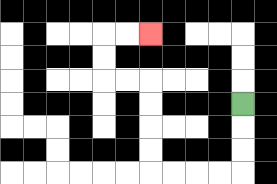{'start': '[10, 4]', 'end': '[6, 1]', 'path_directions': 'D,D,D,L,L,L,L,U,U,U,U,L,L,U,U,R,R', 'path_coordinates': '[[10, 4], [10, 5], [10, 6], [10, 7], [9, 7], [8, 7], [7, 7], [6, 7], [6, 6], [6, 5], [6, 4], [6, 3], [5, 3], [4, 3], [4, 2], [4, 1], [5, 1], [6, 1]]'}